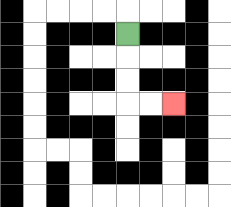{'start': '[5, 1]', 'end': '[7, 4]', 'path_directions': 'D,D,D,R,R', 'path_coordinates': '[[5, 1], [5, 2], [5, 3], [5, 4], [6, 4], [7, 4]]'}